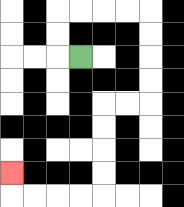{'start': '[3, 2]', 'end': '[0, 7]', 'path_directions': 'L,U,U,R,R,R,R,D,D,D,D,L,L,D,D,D,D,L,L,L,L,U', 'path_coordinates': '[[3, 2], [2, 2], [2, 1], [2, 0], [3, 0], [4, 0], [5, 0], [6, 0], [6, 1], [6, 2], [6, 3], [6, 4], [5, 4], [4, 4], [4, 5], [4, 6], [4, 7], [4, 8], [3, 8], [2, 8], [1, 8], [0, 8], [0, 7]]'}